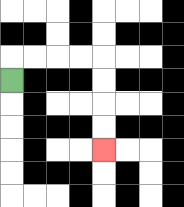{'start': '[0, 3]', 'end': '[4, 6]', 'path_directions': 'U,R,R,R,R,D,D,D,D', 'path_coordinates': '[[0, 3], [0, 2], [1, 2], [2, 2], [3, 2], [4, 2], [4, 3], [4, 4], [4, 5], [4, 6]]'}